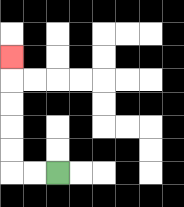{'start': '[2, 7]', 'end': '[0, 2]', 'path_directions': 'L,L,U,U,U,U,U', 'path_coordinates': '[[2, 7], [1, 7], [0, 7], [0, 6], [0, 5], [0, 4], [0, 3], [0, 2]]'}